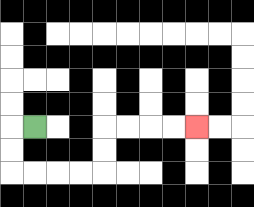{'start': '[1, 5]', 'end': '[8, 5]', 'path_directions': 'L,D,D,R,R,R,R,U,U,R,R,R,R', 'path_coordinates': '[[1, 5], [0, 5], [0, 6], [0, 7], [1, 7], [2, 7], [3, 7], [4, 7], [4, 6], [4, 5], [5, 5], [6, 5], [7, 5], [8, 5]]'}